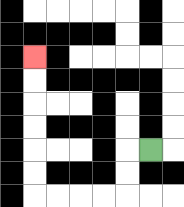{'start': '[6, 6]', 'end': '[1, 2]', 'path_directions': 'L,D,D,L,L,L,L,U,U,U,U,U,U', 'path_coordinates': '[[6, 6], [5, 6], [5, 7], [5, 8], [4, 8], [3, 8], [2, 8], [1, 8], [1, 7], [1, 6], [1, 5], [1, 4], [1, 3], [1, 2]]'}